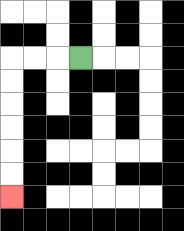{'start': '[3, 2]', 'end': '[0, 8]', 'path_directions': 'L,L,L,D,D,D,D,D,D', 'path_coordinates': '[[3, 2], [2, 2], [1, 2], [0, 2], [0, 3], [0, 4], [0, 5], [0, 6], [0, 7], [0, 8]]'}